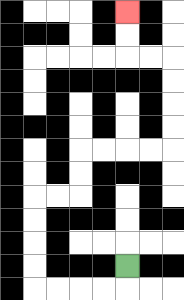{'start': '[5, 11]', 'end': '[5, 0]', 'path_directions': 'D,L,L,L,L,U,U,U,U,R,R,U,U,R,R,R,R,U,U,U,U,L,L,U,U', 'path_coordinates': '[[5, 11], [5, 12], [4, 12], [3, 12], [2, 12], [1, 12], [1, 11], [1, 10], [1, 9], [1, 8], [2, 8], [3, 8], [3, 7], [3, 6], [4, 6], [5, 6], [6, 6], [7, 6], [7, 5], [7, 4], [7, 3], [7, 2], [6, 2], [5, 2], [5, 1], [5, 0]]'}